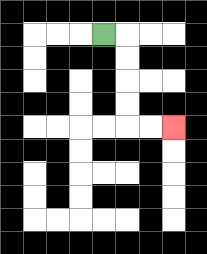{'start': '[4, 1]', 'end': '[7, 5]', 'path_directions': 'R,D,D,D,D,R,R', 'path_coordinates': '[[4, 1], [5, 1], [5, 2], [5, 3], [5, 4], [5, 5], [6, 5], [7, 5]]'}